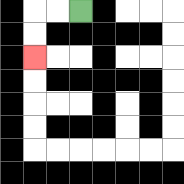{'start': '[3, 0]', 'end': '[1, 2]', 'path_directions': 'L,L,D,D', 'path_coordinates': '[[3, 0], [2, 0], [1, 0], [1, 1], [1, 2]]'}